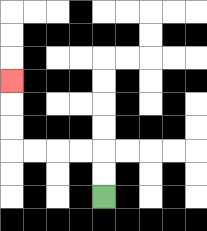{'start': '[4, 8]', 'end': '[0, 3]', 'path_directions': 'U,U,L,L,L,L,U,U,U', 'path_coordinates': '[[4, 8], [4, 7], [4, 6], [3, 6], [2, 6], [1, 6], [0, 6], [0, 5], [0, 4], [0, 3]]'}